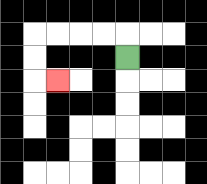{'start': '[5, 2]', 'end': '[2, 3]', 'path_directions': 'U,L,L,L,L,D,D,R', 'path_coordinates': '[[5, 2], [5, 1], [4, 1], [3, 1], [2, 1], [1, 1], [1, 2], [1, 3], [2, 3]]'}